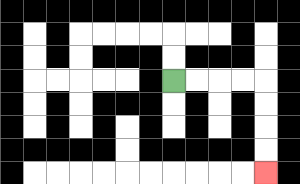{'start': '[7, 3]', 'end': '[11, 7]', 'path_directions': 'R,R,R,R,D,D,D,D', 'path_coordinates': '[[7, 3], [8, 3], [9, 3], [10, 3], [11, 3], [11, 4], [11, 5], [11, 6], [11, 7]]'}